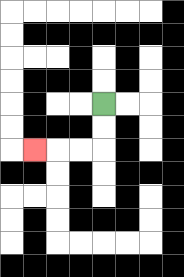{'start': '[4, 4]', 'end': '[1, 6]', 'path_directions': 'D,D,L,L,L', 'path_coordinates': '[[4, 4], [4, 5], [4, 6], [3, 6], [2, 6], [1, 6]]'}